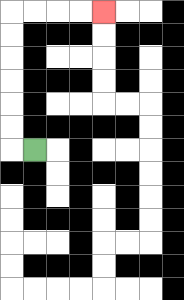{'start': '[1, 6]', 'end': '[4, 0]', 'path_directions': 'L,U,U,U,U,U,U,R,R,R,R', 'path_coordinates': '[[1, 6], [0, 6], [0, 5], [0, 4], [0, 3], [0, 2], [0, 1], [0, 0], [1, 0], [2, 0], [3, 0], [4, 0]]'}